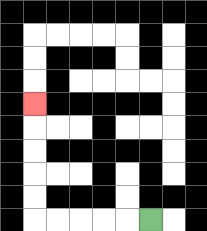{'start': '[6, 9]', 'end': '[1, 4]', 'path_directions': 'L,L,L,L,L,U,U,U,U,U', 'path_coordinates': '[[6, 9], [5, 9], [4, 9], [3, 9], [2, 9], [1, 9], [1, 8], [1, 7], [1, 6], [1, 5], [1, 4]]'}